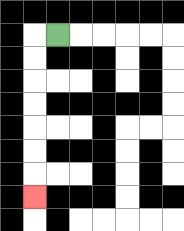{'start': '[2, 1]', 'end': '[1, 8]', 'path_directions': 'L,D,D,D,D,D,D,D', 'path_coordinates': '[[2, 1], [1, 1], [1, 2], [1, 3], [1, 4], [1, 5], [1, 6], [1, 7], [1, 8]]'}